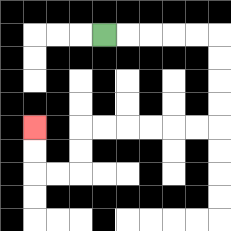{'start': '[4, 1]', 'end': '[1, 5]', 'path_directions': 'R,R,R,R,R,D,D,D,D,L,L,L,L,L,L,D,D,L,L,U,U', 'path_coordinates': '[[4, 1], [5, 1], [6, 1], [7, 1], [8, 1], [9, 1], [9, 2], [9, 3], [9, 4], [9, 5], [8, 5], [7, 5], [6, 5], [5, 5], [4, 5], [3, 5], [3, 6], [3, 7], [2, 7], [1, 7], [1, 6], [1, 5]]'}